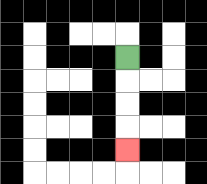{'start': '[5, 2]', 'end': '[5, 6]', 'path_directions': 'D,D,D,D', 'path_coordinates': '[[5, 2], [5, 3], [5, 4], [5, 5], [5, 6]]'}